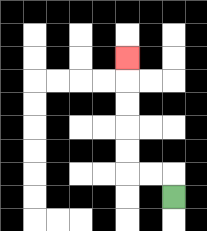{'start': '[7, 8]', 'end': '[5, 2]', 'path_directions': 'U,L,L,U,U,U,U,U', 'path_coordinates': '[[7, 8], [7, 7], [6, 7], [5, 7], [5, 6], [5, 5], [5, 4], [5, 3], [5, 2]]'}